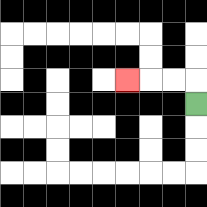{'start': '[8, 4]', 'end': '[5, 3]', 'path_directions': 'U,L,L,L', 'path_coordinates': '[[8, 4], [8, 3], [7, 3], [6, 3], [5, 3]]'}